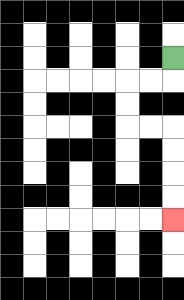{'start': '[7, 2]', 'end': '[7, 9]', 'path_directions': 'D,L,L,D,D,R,R,D,D,D,D', 'path_coordinates': '[[7, 2], [7, 3], [6, 3], [5, 3], [5, 4], [5, 5], [6, 5], [7, 5], [7, 6], [7, 7], [7, 8], [7, 9]]'}